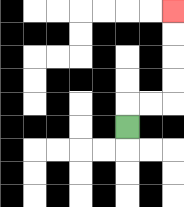{'start': '[5, 5]', 'end': '[7, 0]', 'path_directions': 'U,R,R,U,U,U,U', 'path_coordinates': '[[5, 5], [5, 4], [6, 4], [7, 4], [7, 3], [7, 2], [7, 1], [7, 0]]'}